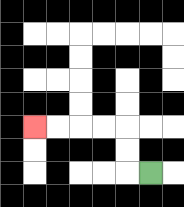{'start': '[6, 7]', 'end': '[1, 5]', 'path_directions': 'L,U,U,L,L,L,L', 'path_coordinates': '[[6, 7], [5, 7], [5, 6], [5, 5], [4, 5], [3, 5], [2, 5], [1, 5]]'}